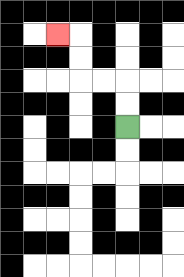{'start': '[5, 5]', 'end': '[2, 1]', 'path_directions': 'U,U,L,L,U,U,L', 'path_coordinates': '[[5, 5], [5, 4], [5, 3], [4, 3], [3, 3], [3, 2], [3, 1], [2, 1]]'}